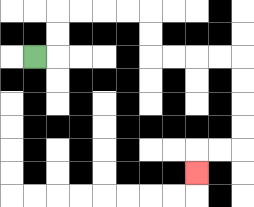{'start': '[1, 2]', 'end': '[8, 7]', 'path_directions': 'R,U,U,R,R,R,R,D,D,R,R,R,R,D,D,D,D,L,L,D', 'path_coordinates': '[[1, 2], [2, 2], [2, 1], [2, 0], [3, 0], [4, 0], [5, 0], [6, 0], [6, 1], [6, 2], [7, 2], [8, 2], [9, 2], [10, 2], [10, 3], [10, 4], [10, 5], [10, 6], [9, 6], [8, 6], [8, 7]]'}